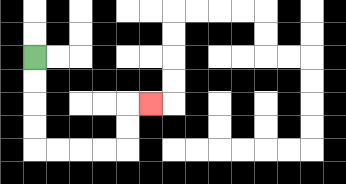{'start': '[1, 2]', 'end': '[6, 4]', 'path_directions': 'D,D,D,D,R,R,R,R,U,U,R', 'path_coordinates': '[[1, 2], [1, 3], [1, 4], [1, 5], [1, 6], [2, 6], [3, 6], [4, 6], [5, 6], [5, 5], [5, 4], [6, 4]]'}